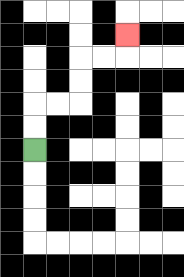{'start': '[1, 6]', 'end': '[5, 1]', 'path_directions': 'U,U,R,R,U,U,R,R,U', 'path_coordinates': '[[1, 6], [1, 5], [1, 4], [2, 4], [3, 4], [3, 3], [3, 2], [4, 2], [5, 2], [5, 1]]'}